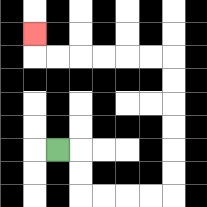{'start': '[2, 6]', 'end': '[1, 1]', 'path_directions': 'R,D,D,R,R,R,R,U,U,U,U,U,U,L,L,L,L,L,L,U', 'path_coordinates': '[[2, 6], [3, 6], [3, 7], [3, 8], [4, 8], [5, 8], [6, 8], [7, 8], [7, 7], [7, 6], [7, 5], [7, 4], [7, 3], [7, 2], [6, 2], [5, 2], [4, 2], [3, 2], [2, 2], [1, 2], [1, 1]]'}